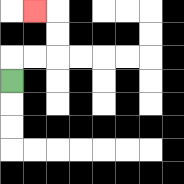{'start': '[0, 3]', 'end': '[1, 0]', 'path_directions': 'U,R,R,U,U,L', 'path_coordinates': '[[0, 3], [0, 2], [1, 2], [2, 2], [2, 1], [2, 0], [1, 0]]'}